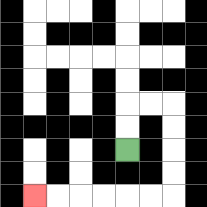{'start': '[5, 6]', 'end': '[1, 8]', 'path_directions': 'U,U,R,R,D,D,D,D,L,L,L,L,L,L', 'path_coordinates': '[[5, 6], [5, 5], [5, 4], [6, 4], [7, 4], [7, 5], [7, 6], [7, 7], [7, 8], [6, 8], [5, 8], [4, 8], [3, 8], [2, 8], [1, 8]]'}